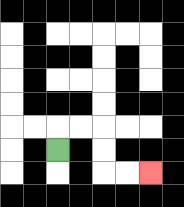{'start': '[2, 6]', 'end': '[6, 7]', 'path_directions': 'U,R,R,D,D,R,R', 'path_coordinates': '[[2, 6], [2, 5], [3, 5], [4, 5], [4, 6], [4, 7], [5, 7], [6, 7]]'}